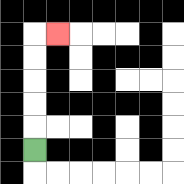{'start': '[1, 6]', 'end': '[2, 1]', 'path_directions': 'U,U,U,U,U,R', 'path_coordinates': '[[1, 6], [1, 5], [1, 4], [1, 3], [1, 2], [1, 1], [2, 1]]'}